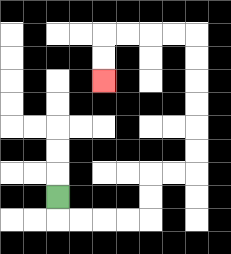{'start': '[2, 8]', 'end': '[4, 3]', 'path_directions': 'D,R,R,R,R,U,U,R,R,U,U,U,U,U,U,L,L,L,L,D,D', 'path_coordinates': '[[2, 8], [2, 9], [3, 9], [4, 9], [5, 9], [6, 9], [6, 8], [6, 7], [7, 7], [8, 7], [8, 6], [8, 5], [8, 4], [8, 3], [8, 2], [8, 1], [7, 1], [6, 1], [5, 1], [4, 1], [4, 2], [4, 3]]'}